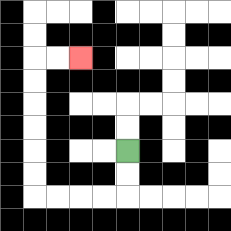{'start': '[5, 6]', 'end': '[3, 2]', 'path_directions': 'D,D,L,L,L,L,U,U,U,U,U,U,R,R', 'path_coordinates': '[[5, 6], [5, 7], [5, 8], [4, 8], [3, 8], [2, 8], [1, 8], [1, 7], [1, 6], [1, 5], [1, 4], [1, 3], [1, 2], [2, 2], [3, 2]]'}